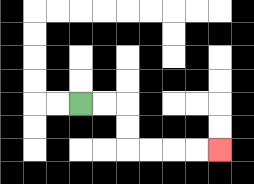{'start': '[3, 4]', 'end': '[9, 6]', 'path_directions': 'R,R,D,D,R,R,R,R', 'path_coordinates': '[[3, 4], [4, 4], [5, 4], [5, 5], [5, 6], [6, 6], [7, 6], [8, 6], [9, 6]]'}